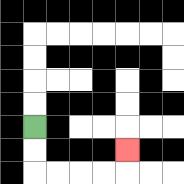{'start': '[1, 5]', 'end': '[5, 6]', 'path_directions': 'D,D,R,R,R,R,U', 'path_coordinates': '[[1, 5], [1, 6], [1, 7], [2, 7], [3, 7], [4, 7], [5, 7], [5, 6]]'}